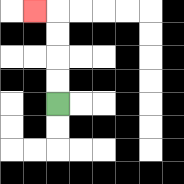{'start': '[2, 4]', 'end': '[1, 0]', 'path_directions': 'U,U,U,U,L', 'path_coordinates': '[[2, 4], [2, 3], [2, 2], [2, 1], [2, 0], [1, 0]]'}